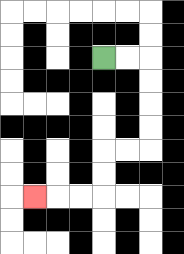{'start': '[4, 2]', 'end': '[1, 8]', 'path_directions': 'R,R,D,D,D,D,L,L,D,D,L,L,L', 'path_coordinates': '[[4, 2], [5, 2], [6, 2], [6, 3], [6, 4], [6, 5], [6, 6], [5, 6], [4, 6], [4, 7], [4, 8], [3, 8], [2, 8], [1, 8]]'}